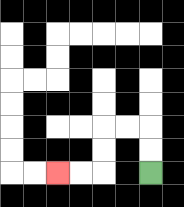{'start': '[6, 7]', 'end': '[2, 7]', 'path_directions': 'U,U,L,L,D,D,L,L', 'path_coordinates': '[[6, 7], [6, 6], [6, 5], [5, 5], [4, 5], [4, 6], [4, 7], [3, 7], [2, 7]]'}